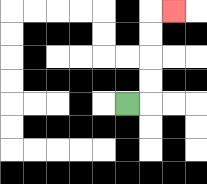{'start': '[5, 4]', 'end': '[7, 0]', 'path_directions': 'R,U,U,U,U,R', 'path_coordinates': '[[5, 4], [6, 4], [6, 3], [6, 2], [6, 1], [6, 0], [7, 0]]'}